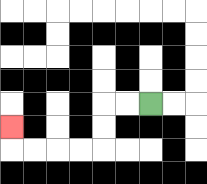{'start': '[6, 4]', 'end': '[0, 5]', 'path_directions': 'L,L,D,D,L,L,L,L,U', 'path_coordinates': '[[6, 4], [5, 4], [4, 4], [4, 5], [4, 6], [3, 6], [2, 6], [1, 6], [0, 6], [0, 5]]'}